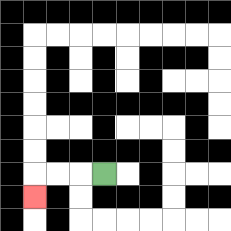{'start': '[4, 7]', 'end': '[1, 8]', 'path_directions': 'L,L,L,D', 'path_coordinates': '[[4, 7], [3, 7], [2, 7], [1, 7], [1, 8]]'}